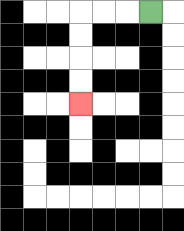{'start': '[6, 0]', 'end': '[3, 4]', 'path_directions': 'L,L,L,D,D,D,D', 'path_coordinates': '[[6, 0], [5, 0], [4, 0], [3, 0], [3, 1], [3, 2], [3, 3], [3, 4]]'}